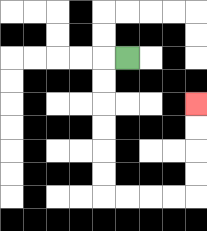{'start': '[5, 2]', 'end': '[8, 4]', 'path_directions': 'L,D,D,D,D,D,D,R,R,R,R,U,U,U,U', 'path_coordinates': '[[5, 2], [4, 2], [4, 3], [4, 4], [4, 5], [4, 6], [4, 7], [4, 8], [5, 8], [6, 8], [7, 8], [8, 8], [8, 7], [8, 6], [8, 5], [8, 4]]'}